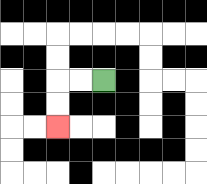{'start': '[4, 3]', 'end': '[2, 5]', 'path_directions': 'L,L,D,D', 'path_coordinates': '[[4, 3], [3, 3], [2, 3], [2, 4], [2, 5]]'}